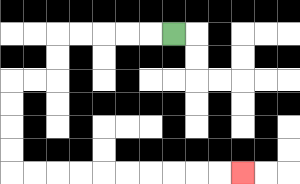{'start': '[7, 1]', 'end': '[10, 7]', 'path_directions': 'L,L,L,L,L,D,D,L,L,D,D,D,D,R,R,R,R,R,R,R,R,R,R', 'path_coordinates': '[[7, 1], [6, 1], [5, 1], [4, 1], [3, 1], [2, 1], [2, 2], [2, 3], [1, 3], [0, 3], [0, 4], [0, 5], [0, 6], [0, 7], [1, 7], [2, 7], [3, 7], [4, 7], [5, 7], [6, 7], [7, 7], [8, 7], [9, 7], [10, 7]]'}